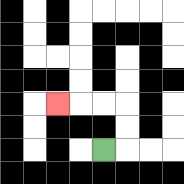{'start': '[4, 6]', 'end': '[2, 4]', 'path_directions': 'R,U,U,L,L,L', 'path_coordinates': '[[4, 6], [5, 6], [5, 5], [5, 4], [4, 4], [3, 4], [2, 4]]'}